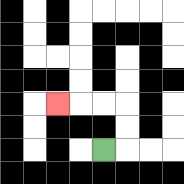{'start': '[4, 6]', 'end': '[2, 4]', 'path_directions': 'R,U,U,L,L,L', 'path_coordinates': '[[4, 6], [5, 6], [5, 5], [5, 4], [4, 4], [3, 4], [2, 4]]'}